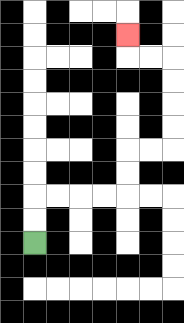{'start': '[1, 10]', 'end': '[5, 1]', 'path_directions': 'U,U,R,R,R,R,U,U,R,R,U,U,U,U,L,L,U', 'path_coordinates': '[[1, 10], [1, 9], [1, 8], [2, 8], [3, 8], [4, 8], [5, 8], [5, 7], [5, 6], [6, 6], [7, 6], [7, 5], [7, 4], [7, 3], [7, 2], [6, 2], [5, 2], [5, 1]]'}